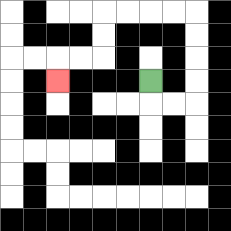{'start': '[6, 3]', 'end': '[2, 3]', 'path_directions': 'D,R,R,U,U,U,U,L,L,L,L,D,D,L,L,D', 'path_coordinates': '[[6, 3], [6, 4], [7, 4], [8, 4], [8, 3], [8, 2], [8, 1], [8, 0], [7, 0], [6, 0], [5, 0], [4, 0], [4, 1], [4, 2], [3, 2], [2, 2], [2, 3]]'}